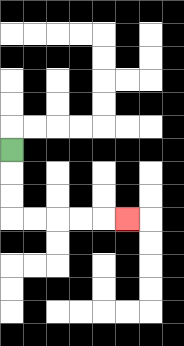{'start': '[0, 6]', 'end': '[5, 9]', 'path_directions': 'D,D,D,R,R,R,R,R', 'path_coordinates': '[[0, 6], [0, 7], [0, 8], [0, 9], [1, 9], [2, 9], [3, 9], [4, 9], [5, 9]]'}